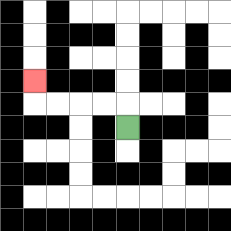{'start': '[5, 5]', 'end': '[1, 3]', 'path_directions': 'U,L,L,L,L,U', 'path_coordinates': '[[5, 5], [5, 4], [4, 4], [3, 4], [2, 4], [1, 4], [1, 3]]'}